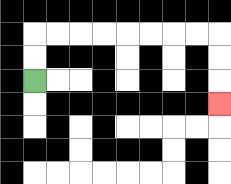{'start': '[1, 3]', 'end': '[9, 4]', 'path_directions': 'U,U,R,R,R,R,R,R,R,R,D,D,D', 'path_coordinates': '[[1, 3], [1, 2], [1, 1], [2, 1], [3, 1], [4, 1], [5, 1], [6, 1], [7, 1], [8, 1], [9, 1], [9, 2], [9, 3], [9, 4]]'}